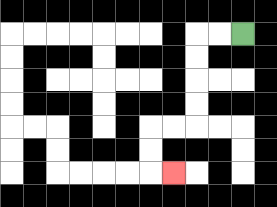{'start': '[10, 1]', 'end': '[7, 7]', 'path_directions': 'L,L,D,D,D,D,L,L,D,D,R', 'path_coordinates': '[[10, 1], [9, 1], [8, 1], [8, 2], [8, 3], [8, 4], [8, 5], [7, 5], [6, 5], [6, 6], [6, 7], [7, 7]]'}